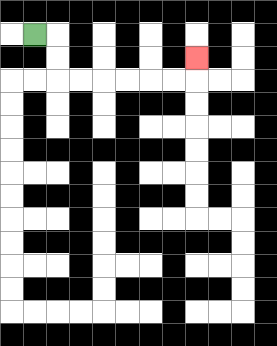{'start': '[1, 1]', 'end': '[8, 2]', 'path_directions': 'R,D,D,R,R,R,R,R,R,U', 'path_coordinates': '[[1, 1], [2, 1], [2, 2], [2, 3], [3, 3], [4, 3], [5, 3], [6, 3], [7, 3], [8, 3], [8, 2]]'}